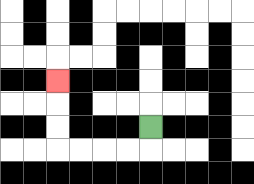{'start': '[6, 5]', 'end': '[2, 3]', 'path_directions': 'D,L,L,L,L,U,U,U', 'path_coordinates': '[[6, 5], [6, 6], [5, 6], [4, 6], [3, 6], [2, 6], [2, 5], [2, 4], [2, 3]]'}